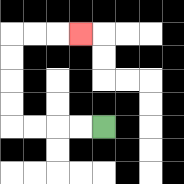{'start': '[4, 5]', 'end': '[3, 1]', 'path_directions': 'L,L,L,L,U,U,U,U,R,R,R', 'path_coordinates': '[[4, 5], [3, 5], [2, 5], [1, 5], [0, 5], [0, 4], [0, 3], [0, 2], [0, 1], [1, 1], [2, 1], [3, 1]]'}